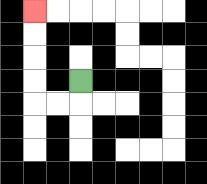{'start': '[3, 3]', 'end': '[1, 0]', 'path_directions': 'D,L,L,U,U,U,U', 'path_coordinates': '[[3, 3], [3, 4], [2, 4], [1, 4], [1, 3], [1, 2], [1, 1], [1, 0]]'}